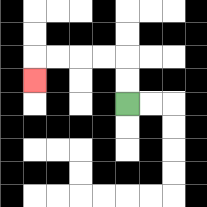{'start': '[5, 4]', 'end': '[1, 3]', 'path_directions': 'U,U,L,L,L,L,D', 'path_coordinates': '[[5, 4], [5, 3], [5, 2], [4, 2], [3, 2], [2, 2], [1, 2], [1, 3]]'}